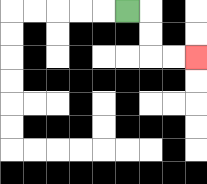{'start': '[5, 0]', 'end': '[8, 2]', 'path_directions': 'R,D,D,R,R', 'path_coordinates': '[[5, 0], [6, 0], [6, 1], [6, 2], [7, 2], [8, 2]]'}